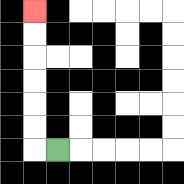{'start': '[2, 6]', 'end': '[1, 0]', 'path_directions': 'L,U,U,U,U,U,U', 'path_coordinates': '[[2, 6], [1, 6], [1, 5], [1, 4], [1, 3], [1, 2], [1, 1], [1, 0]]'}